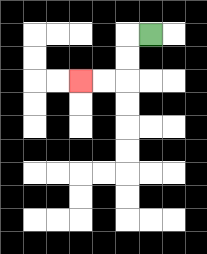{'start': '[6, 1]', 'end': '[3, 3]', 'path_directions': 'L,D,D,L,L', 'path_coordinates': '[[6, 1], [5, 1], [5, 2], [5, 3], [4, 3], [3, 3]]'}